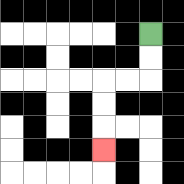{'start': '[6, 1]', 'end': '[4, 6]', 'path_directions': 'D,D,L,L,D,D,D', 'path_coordinates': '[[6, 1], [6, 2], [6, 3], [5, 3], [4, 3], [4, 4], [4, 5], [4, 6]]'}